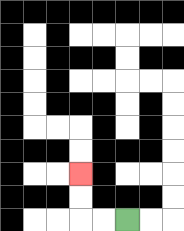{'start': '[5, 9]', 'end': '[3, 7]', 'path_directions': 'L,L,U,U', 'path_coordinates': '[[5, 9], [4, 9], [3, 9], [3, 8], [3, 7]]'}